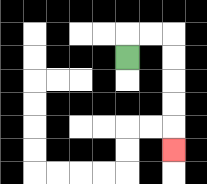{'start': '[5, 2]', 'end': '[7, 6]', 'path_directions': 'U,R,R,D,D,D,D,D', 'path_coordinates': '[[5, 2], [5, 1], [6, 1], [7, 1], [7, 2], [7, 3], [7, 4], [7, 5], [7, 6]]'}